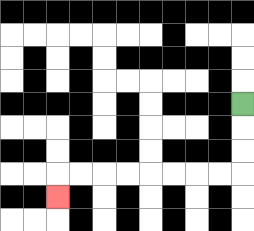{'start': '[10, 4]', 'end': '[2, 8]', 'path_directions': 'D,D,D,L,L,L,L,L,L,L,L,D', 'path_coordinates': '[[10, 4], [10, 5], [10, 6], [10, 7], [9, 7], [8, 7], [7, 7], [6, 7], [5, 7], [4, 7], [3, 7], [2, 7], [2, 8]]'}